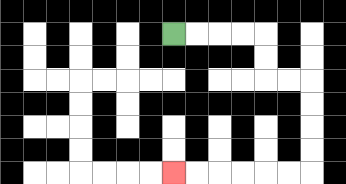{'start': '[7, 1]', 'end': '[7, 7]', 'path_directions': 'R,R,R,R,D,D,R,R,D,D,D,D,L,L,L,L,L,L', 'path_coordinates': '[[7, 1], [8, 1], [9, 1], [10, 1], [11, 1], [11, 2], [11, 3], [12, 3], [13, 3], [13, 4], [13, 5], [13, 6], [13, 7], [12, 7], [11, 7], [10, 7], [9, 7], [8, 7], [7, 7]]'}